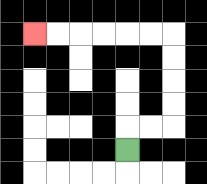{'start': '[5, 6]', 'end': '[1, 1]', 'path_directions': 'U,R,R,U,U,U,U,L,L,L,L,L,L', 'path_coordinates': '[[5, 6], [5, 5], [6, 5], [7, 5], [7, 4], [7, 3], [7, 2], [7, 1], [6, 1], [5, 1], [4, 1], [3, 1], [2, 1], [1, 1]]'}